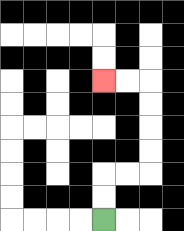{'start': '[4, 9]', 'end': '[4, 3]', 'path_directions': 'U,U,R,R,U,U,U,U,L,L', 'path_coordinates': '[[4, 9], [4, 8], [4, 7], [5, 7], [6, 7], [6, 6], [6, 5], [6, 4], [6, 3], [5, 3], [4, 3]]'}